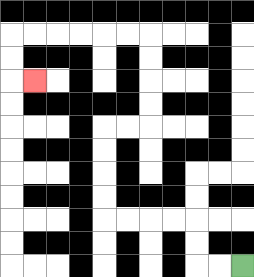{'start': '[10, 11]', 'end': '[1, 3]', 'path_directions': 'L,L,U,U,L,L,L,L,U,U,U,U,R,R,U,U,U,U,L,L,L,L,L,L,D,D,R', 'path_coordinates': '[[10, 11], [9, 11], [8, 11], [8, 10], [8, 9], [7, 9], [6, 9], [5, 9], [4, 9], [4, 8], [4, 7], [4, 6], [4, 5], [5, 5], [6, 5], [6, 4], [6, 3], [6, 2], [6, 1], [5, 1], [4, 1], [3, 1], [2, 1], [1, 1], [0, 1], [0, 2], [0, 3], [1, 3]]'}